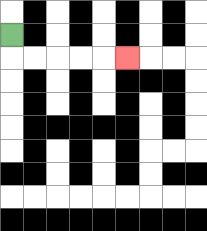{'start': '[0, 1]', 'end': '[5, 2]', 'path_directions': 'D,R,R,R,R,R', 'path_coordinates': '[[0, 1], [0, 2], [1, 2], [2, 2], [3, 2], [4, 2], [5, 2]]'}